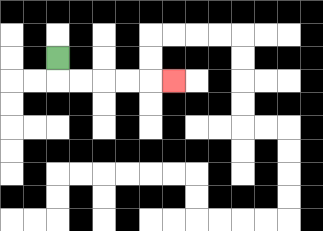{'start': '[2, 2]', 'end': '[7, 3]', 'path_directions': 'D,R,R,R,R,R', 'path_coordinates': '[[2, 2], [2, 3], [3, 3], [4, 3], [5, 3], [6, 3], [7, 3]]'}